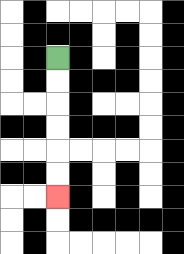{'start': '[2, 2]', 'end': '[2, 8]', 'path_directions': 'D,D,D,D,D,D', 'path_coordinates': '[[2, 2], [2, 3], [2, 4], [2, 5], [2, 6], [2, 7], [2, 8]]'}